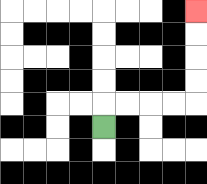{'start': '[4, 5]', 'end': '[8, 0]', 'path_directions': 'U,R,R,R,R,U,U,U,U', 'path_coordinates': '[[4, 5], [4, 4], [5, 4], [6, 4], [7, 4], [8, 4], [8, 3], [8, 2], [8, 1], [8, 0]]'}